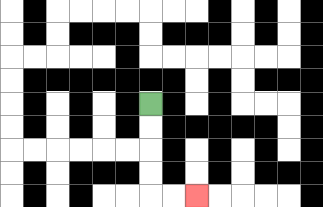{'start': '[6, 4]', 'end': '[8, 8]', 'path_directions': 'D,D,D,D,R,R', 'path_coordinates': '[[6, 4], [6, 5], [6, 6], [6, 7], [6, 8], [7, 8], [8, 8]]'}